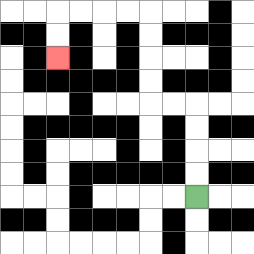{'start': '[8, 8]', 'end': '[2, 2]', 'path_directions': 'U,U,U,U,L,L,U,U,U,U,L,L,L,L,D,D', 'path_coordinates': '[[8, 8], [8, 7], [8, 6], [8, 5], [8, 4], [7, 4], [6, 4], [6, 3], [6, 2], [6, 1], [6, 0], [5, 0], [4, 0], [3, 0], [2, 0], [2, 1], [2, 2]]'}